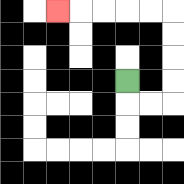{'start': '[5, 3]', 'end': '[2, 0]', 'path_directions': 'D,R,R,U,U,U,U,L,L,L,L,L', 'path_coordinates': '[[5, 3], [5, 4], [6, 4], [7, 4], [7, 3], [7, 2], [7, 1], [7, 0], [6, 0], [5, 0], [4, 0], [3, 0], [2, 0]]'}